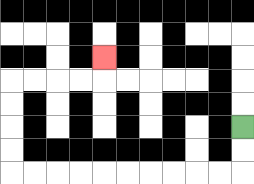{'start': '[10, 5]', 'end': '[4, 2]', 'path_directions': 'D,D,L,L,L,L,L,L,L,L,L,L,U,U,U,U,R,R,R,R,U', 'path_coordinates': '[[10, 5], [10, 6], [10, 7], [9, 7], [8, 7], [7, 7], [6, 7], [5, 7], [4, 7], [3, 7], [2, 7], [1, 7], [0, 7], [0, 6], [0, 5], [0, 4], [0, 3], [1, 3], [2, 3], [3, 3], [4, 3], [4, 2]]'}